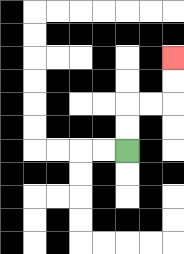{'start': '[5, 6]', 'end': '[7, 2]', 'path_directions': 'U,U,R,R,U,U', 'path_coordinates': '[[5, 6], [5, 5], [5, 4], [6, 4], [7, 4], [7, 3], [7, 2]]'}